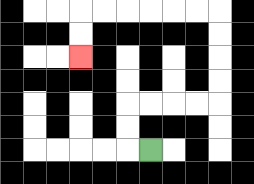{'start': '[6, 6]', 'end': '[3, 2]', 'path_directions': 'L,U,U,R,R,R,R,U,U,U,U,L,L,L,L,L,L,D,D', 'path_coordinates': '[[6, 6], [5, 6], [5, 5], [5, 4], [6, 4], [7, 4], [8, 4], [9, 4], [9, 3], [9, 2], [9, 1], [9, 0], [8, 0], [7, 0], [6, 0], [5, 0], [4, 0], [3, 0], [3, 1], [3, 2]]'}